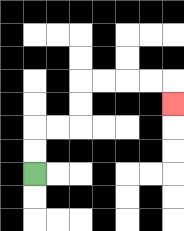{'start': '[1, 7]', 'end': '[7, 4]', 'path_directions': 'U,U,R,R,U,U,R,R,R,R,D', 'path_coordinates': '[[1, 7], [1, 6], [1, 5], [2, 5], [3, 5], [3, 4], [3, 3], [4, 3], [5, 3], [6, 3], [7, 3], [7, 4]]'}